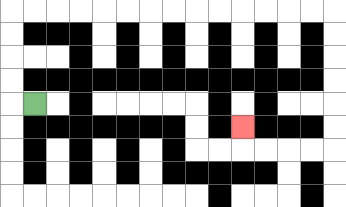{'start': '[1, 4]', 'end': '[10, 5]', 'path_directions': 'L,U,U,U,U,R,R,R,R,R,R,R,R,R,R,R,R,R,R,D,D,D,D,D,D,L,L,L,L,U', 'path_coordinates': '[[1, 4], [0, 4], [0, 3], [0, 2], [0, 1], [0, 0], [1, 0], [2, 0], [3, 0], [4, 0], [5, 0], [6, 0], [7, 0], [8, 0], [9, 0], [10, 0], [11, 0], [12, 0], [13, 0], [14, 0], [14, 1], [14, 2], [14, 3], [14, 4], [14, 5], [14, 6], [13, 6], [12, 6], [11, 6], [10, 6], [10, 5]]'}